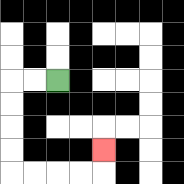{'start': '[2, 3]', 'end': '[4, 6]', 'path_directions': 'L,L,D,D,D,D,R,R,R,R,U', 'path_coordinates': '[[2, 3], [1, 3], [0, 3], [0, 4], [0, 5], [0, 6], [0, 7], [1, 7], [2, 7], [3, 7], [4, 7], [4, 6]]'}